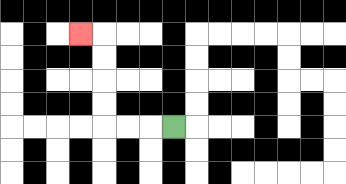{'start': '[7, 5]', 'end': '[3, 1]', 'path_directions': 'L,L,L,U,U,U,U,L', 'path_coordinates': '[[7, 5], [6, 5], [5, 5], [4, 5], [4, 4], [4, 3], [4, 2], [4, 1], [3, 1]]'}